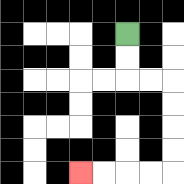{'start': '[5, 1]', 'end': '[3, 7]', 'path_directions': 'D,D,R,R,D,D,D,D,L,L,L,L', 'path_coordinates': '[[5, 1], [5, 2], [5, 3], [6, 3], [7, 3], [7, 4], [7, 5], [7, 6], [7, 7], [6, 7], [5, 7], [4, 7], [3, 7]]'}